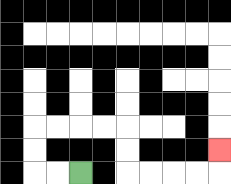{'start': '[3, 7]', 'end': '[9, 6]', 'path_directions': 'L,L,U,U,R,R,R,R,D,D,R,R,R,R,U', 'path_coordinates': '[[3, 7], [2, 7], [1, 7], [1, 6], [1, 5], [2, 5], [3, 5], [4, 5], [5, 5], [5, 6], [5, 7], [6, 7], [7, 7], [8, 7], [9, 7], [9, 6]]'}